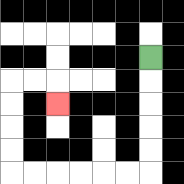{'start': '[6, 2]', 'end': '[2, 4]', 'path_directions': 'D,D,D,D,D,L,L,L,L,L,L,U,U,U,U,R,R,D', 'path_coordinates': '[[6, 2], [6, 3], [6, 4], [6, 5], [6, 6], [6, 7], [5, 7], [4, 7], [3, 7], [2, 7], [1, 7], [0, 7], [0, 6], [0, 5], [0, 4], [0, 3], [1, 3], [2, 3], [2, 4]]'}